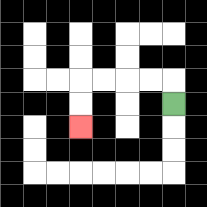{'start': '[7, 4]', 'end': '[3, 5]', 'path_directions': 'U,L,L,L,L,D,D', 'path_coordinates': '[[7, 4], [7, 3], [6, 3], [5, 3], [4, 3], [3, 3], [3, 4], [3, 5]]'}